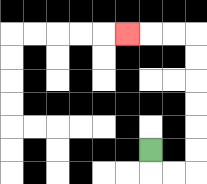{'start': '[6, 6]', 'end': '[5, 1]', 'path_directions': 'D,R,R,U,U,U,U,U,U,L,L,L', 'path_coordinates': '[[6, 6], [6, 7], [7, 7], [8, 7], [8, 6], [8, 5], [8, 4], [8, 3], [8, 2], [8, 1], [7, 1], [6, 1], [5, 1]]'}